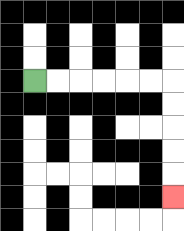{'start': '[1, 3]', 'end': '[7, 8]', 'path_directions': 'R,R,R,R,R,R,D,D,D,D,D', 'path_coordinates': '[[1, 3], [2, 3], [3, 3], [4, 3], [5, 3], [6, 3], [7, 3], [7, 4], [7, 5], [7, 6], [7, 7], [7, 8]]'}